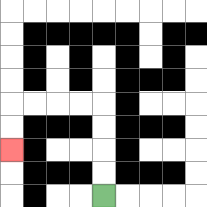{'start': '[4, 8]', 'end': '[0, 6]', 'path_directions': 'U,U,U,U,L,L,L,L,D,D', 'path_coordinates': '[[4, 8], [4, 7], [4, 6], [4, 5], [4, 4], [3, 4], [2, 4], [1, 4], [0, 4], [0, 5], [0, 6]]'}